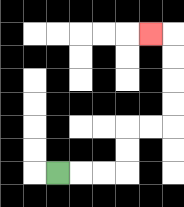{'start': '[2, 7]', 'end': '[6, 1]', 'path_directions': 'R,R,R,U,U,R,R,U,U,U,U,L', 'path_coordinates': '[[2, 7], [3, 7], [4, 7], [5, 7], [5, 6], [5, 5], [6, 5], [7, 5], [7, 4], [7, 3], [7, 2], [7, 1], [6, 1]]'}